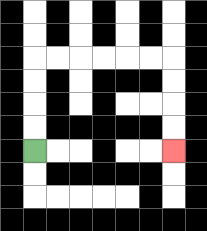{'start': '[1, 6]', 'end': '[7, 6]', 'path_directions': 'U,U,U,U,R,R,R,R,R,R,D,D,D,D', 'path_coordinates': '[[1, 6], [1, 5], [1, 4], [1, 3], [1, 2], [2, 2], [3, 2], [4, 2], [5, 2], [6, 2], [7, 2], [7, 3], [7, 4], [7, 5], [7, 6]]'}